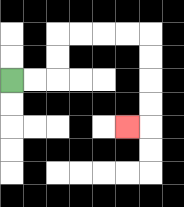{'start': '[0, 3]', 'end': '[5, 5]', 'path_directions': 'R,R,U,U,R,R,R,R,D,D,D,D,L', 'path_coordinates': '[[0, 3], [1, 3], [2, 3], [2, 2], [2, 1], [3, 1], [4, 1], [5, 1], [6, 1], [6, 2], [6, 3], [6, 4], [6, 5], [5, 5]]'}